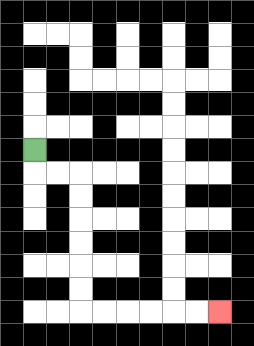{'start': '[1, 6]', 'end': '[9, 13]', 'path_directions': 'D,R,R,D,D,D,D,D,D,R,R,R,R,R,R', 'path_coordinates': '[[1, 6], [1, 7], [2, 7], [3, 7], [3, 8], [3, 9], [3, 10], [3, 11], [3, 12], [3, 13], [4, 13], [5, 13], [6, 13], [7, 13], [8, 13], [9, 13]]'}